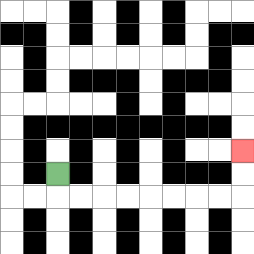{'start': '[2, 7]', 'end': '[10, 6]', 'path_directions': 'D,R,R,R,R,R,R,R,R,U,U', 'path_coordinates': '[[2, 7], [2, 8], [3, 8], [4, 8], [5, 8], [6, 8], [7, 8], [8, 8], [9, 8], [10, 8], [10, 7], [10, 6]]'}